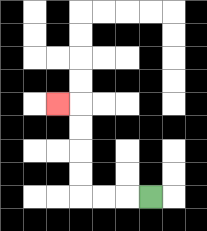{'start': '[6, 8]', 'end': '[2, 4]', 'path_directions': 'L,L,L,U,U,U,U,L', 'path_coordinates': '[[6, 8], [5, 8], [4, 8], [3, 8], [3, 7], [3, 6], [3, 5], [3, 4], [2, 4]]'}